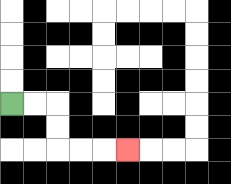{'start': '[0, 4]', 'end': '[5, 6]', 'path_directions': 'R,R,D,D,R,R,R', 'path_coordinates': '[[0, 4], [1, 4], [2, 4], [2, 5], [2, 6], [3, 6], [4, 6], [5, 6]]'}